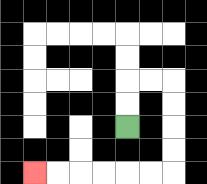{'start': '[5, 5]', 'end': '[1, 7]', 'path_directions': 'U,U,R,R,D,D,D,D,L,L,L,L,L,L', 'path_coordinates': '[[5, 5], [5, 4], [5, 3], [6, 3], [7, 3], [7, 4], [7, 5], [7, 6], [7, 7], [6, 7], [5, 7], [4, 7], [3, 7], [2, 7], [1, 7]]'}